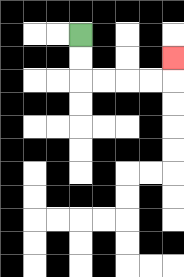{'start': '[3, 1]', 'end': '[7, 2]', 'path_directions': 'D,D,R,R,R,R,U', 'path_coordinates': '[[3, 1], [3, 2], [3, 3], [4, 3], [5, 3], [6, 3], [7, 3], [7, 2]]'}